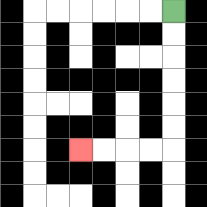{'start': '[7, 0]', 'end': '[3, 6]', 'path_directions': 'D,D,D,D,D,D,L,L,L,L', 'path_coordinates': '[[7, 0], [7, 1], [7, 2], [7, 3], [7, 4], [7, 5], [7, 6], [6, 6], [5, 6], [4, 6], [3, 6]]'}